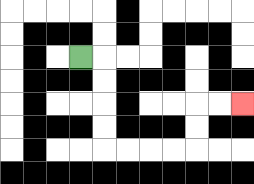{'start': '[3, 2]', 'end': '[10, 4]', 'path_directions': 'R,D,D,D,D,R,R,R,R,U,U,R,R', 'path_coordinates': '[[3, 2], [4, 2], [4, 3], [4, 4], [4, 5], [4, 6], [5, 6], [6, 6], [7, 6], [8, 6], [8, 5], [8, 4], [9, 4], [10, 4]]'}